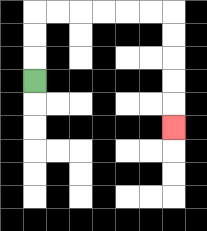{'start': '[1, 3]', 'end': '[7, 5]', 'path_directions': 'U,U,U,R,R,R,R,R,R,D,D,D,D,D', 'path_coordinates': '[[1, 3], [1, 2], [1, 1], [1, 0], [2, 0], [3, 0], [4, 0], [5, 0], [6, 0], [7, 0], [7, 1], [7, 2], [7, 3], [7, 4], [7, 5]]'}